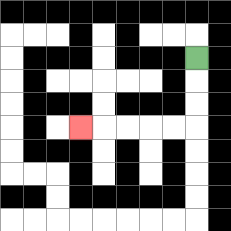{'start': '[8, 2]', 'end': '[3, 5]', 'path_directions': 'D,D,D,L,L,L,L,L', 'path_coordinates': '[[8, 2], [8, 3], [8, 4], [8, 5], [7, 5], [6, 5], [5, 5], [4, 5], [3, 5]]'}